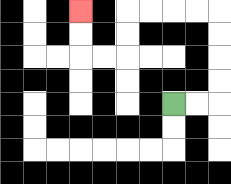{'start': '[7, 4]', 'end': '[3, 0]', 'path_directions': 'R,R,U,U,U,U,L,L,L,L,D,D,L,L,U,U', 'path_coordinates': '[[7, 4], [8, 4], [9, 4], [9, 3], [9, 2], [9, 1], [9, 0], [8, 0], [7, 0], [6, 0], [5, 0], [5, 1], [5, 2], [4, 2], [3, 2], [3, 1], [3, 0]]'}